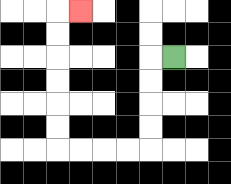{'start': '[7, 2]', 'end': '[3, 0]', 'path_directions': 'L,D,D,D,D,L,L,L,L,U,U,U,U,U,U,R', 'path_coordinates': '[[7, 2], [6, 2], [6, 3], [6, 4], [6, 5], [6, 6], [5, 6], [4, 6], [3, 6], [2, 6], [2, 5], [2, 4], [2, 3], [2, 2], [2, 1], [2, 0], [3, 0]]'}